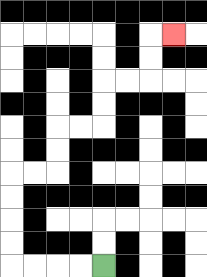{'start': '[4, 11]', 'end': '[7, 1]', 'path_directions': 'L,L,L,L,U,U,U,U,R,R,U,U,R,R,U,U,R,R,U,U,R', 'path_coordinates': '[[4, 11], [3, 11], [2, 11], [1, 11], [0, 11], [0, 10], [0, 9], [0, 8], [0, 7], [1, 7], [2, 7], [2, 6], [2, 5], [3, 5], [4, 5], [4, 4], [4, 3], [5, 3], [6, 3], [6, 2], [6, 1], [7, 1]]'}